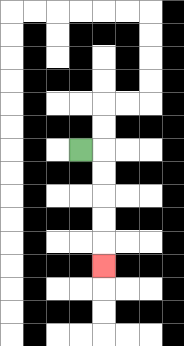{'start': '[3, 6]', 'end': '[4, 11]', 'path_directions': 'R,D,D,D,D,D', 'path_coordinates': '[[3, 6], [4, 6], [4, 7], [4, 8], [4, 9], [4, 10], [4, 11]]'}